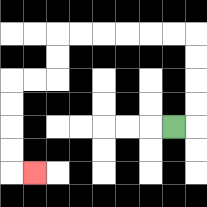{'start': '[7, 5]', 'end': '[1, 7]', 'path_directions': 'R,U,U,U,U,L,L,L,L,L,L,D,D,L,L,D,D,D,D,R', 'path_coordinates': '[[7, 5], [8, 5], [8, 4], [8, 3], [8, 2], [8, 1], [7, 1], [6, 1], [5, 1], [4, 1], [3, 1], [2, 1], [2, 2], [2, 3], [1, 3], [0, 3], [0, 4], [0, 5], [0, 6], [0, 7], [1, 7]]'}